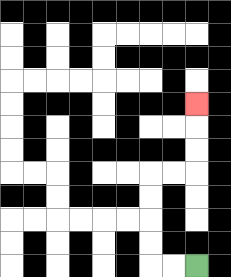{'start': '[8, 11]', 'end': '[8, 4]', 'path_directions': 'L,L,U,U,U,U,R,R,U,U,U', 'path_coordinates': '[[8, 11], [7, 11], [6, 11], [6, 10], [6, 9], [6, 8], [6, 7], [7, 7], [8, 7], [8, 6], [8, 5], [8, 4]]'}